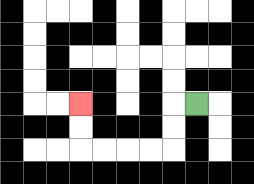{'start': '[8, 4]', 'end': '[3, 4]', 'path_directions': 'L,D,D,L,L,L,L,U,U', 'path_coordinates': '[[8, 4], [7, 4], [7, 5], [7, 6], [6, 6], [5, 6], [4, 6], [3, 6], [3, 5], [3, 4]]'}